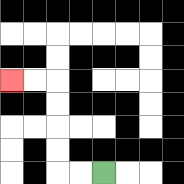{'start': '[4, 7]', 'end': '[0, 3]', 'path_directions': 'L,L,U,U,U,U,L,L', 'path_coordinates': '[[4, 7], [3, 7], [2, 7], [2, 6], [2, 5], [2, 4], [2, 3], [1, 3], [0, 3]]'}